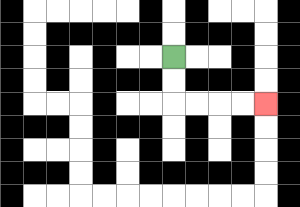{'start': '[7, 2]', 'end': '[11, 4]', 'path_directions': 'D,D,R,R,R,R', 'path_coordinates': '[[7, 2], [7, 3], [7, 4], [8, 4], [9, 4], [10, 4], [11, 4]]'}